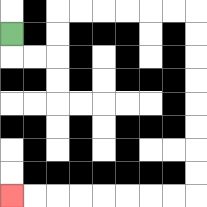{'start': '[0, 1]', 'end': '[0, 8]', 'path_directions': 'D,R,R,U,U,R,R,R,R,R,R,D,D,D,D,D,D,D,D,L,L,L,L,L,L,L,L', 'path_coordinates': '[[0, 1], [0, 2], [1, 2], [2, 2], [2, 1], [2, 0], [3, 0], [4, 0], [5, 0], [6, 0], [7, 0], [8, 0], [8, 1], [8, 2], [8, 3], [8, 4], [8, 5], [8, 6], [8, 7], [8, 8], [7, 8], [6, 8], [5, 8], [4, 8], [3, 8], [2, 8], [1, 8], [0, 8]]'}